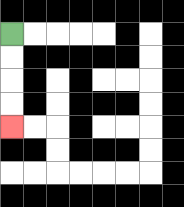{'start': '[0, 1]', 'end': '[0, 5]', 'path_directions': 'D,D,D,D', 'path_coordinates': '[[0, 1], [0, 2], [0, 3], [0, 4], [0, 5]]'}